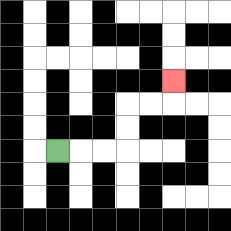{'start': '[2, 6]', 'end': '[7, 3]', 'path_directions': 'R,R,R,U,U,R,R,U', 'path_coordinates': '[[2, 6], [3, 6], [4, 6], [5, 6], [5, 5], [5, 4], [6, 4], [7, 4], [7, 3]]'}